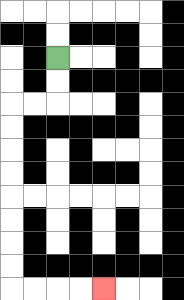{'start': '[2, 2]', 'end': '[4, 12]', 'path_directions': 'D,D,L,L,D,D,D,D,D,D,D,D,R,R,R,R', 'path_coordinates': '[[2, 2], [2, 3], [2, 4], [1, 4], [0, 4], [0, 5], [0, 6], [0, 7], [0, 8], [0, 9], [0, 10], [0, 11], [0, 12], [1, 12], [2, 12], [3, 12], [4, 12]]'}